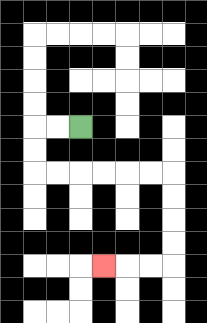{'start': '[3, 5]', 'end': '[4, 11]', 'path_directions': 'L,L,D,D,R,R,R,R,R,R,D,D,D,D,L,L,L', 'path_coordinates': '[[3, 5], [2, 5], [1, 5], [1, 6], [1, 7], [2, 7], [3, 7], [4, 7], [5, 7], [6, 7], [7, 7], [7, 8], [7, 9], [7, 10], [7, 11], [6, 11], [5, 11], [4, 11]]'}